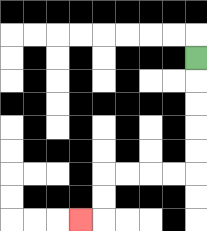{'start': '[8, 2]', 'end': '[3, 9]', 'path_directions': 'D,D,D,D,D,L,L,L,L,D,D,L', 'path_coordinates': '[[8, 2], [8, 3], [8, 4], [8, 5], [8, 6], [8, 7], [7, 7], [6, 7], [5, 7], [4, 7], [4, 8], [4, 9], [3, 9]]'}